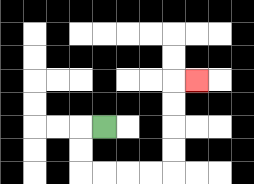{'start': '[4, 5]', 'end': '[8, 3]', 'path_directions': 'L,D,D,R,R,R,R,U,U,U,U,R', 'path_coordinates': '[[4, 5], [3, 5], [3, 6], [3, 7], [4, 7], [5, 7], [6, 7], [7, 7], [7, 6], [7, 5], [7, 4], [7, 3], [8, 3]]'}